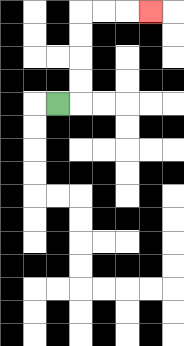{'start': '[2, 4]', 'end': '[6, 0]', 'path_directions': 'R,U,U,U,U,R,R,R', 'path_coordinates': '[[2, 4], [3, 4], [3, 3], [3, 2], [3, 1], [3, 0], [4, 0], [5, 0], [6, 0]]'}